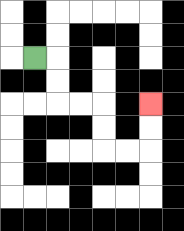{'start': '[1, 2]', 'end': '[6, 4]', 'path_directions': 'R,D,D,R,R,D,D,R,R,U,U', 'path_coordinates': '[[1, 2], [2, 2], [2, 3], [2, 4], [3, 4], [4, 4], [4, 5], [4, 6], [5, 6], [6, 6], [6, 5], [6, 4]]'}